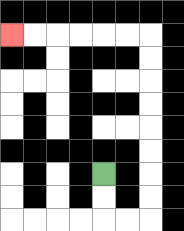{'start': '[4, 7]', 'end': '[0, 1]', 'path_directions': 'D,D,R,R,U,U,U,U,U,U,U,U,L,L,L,L,L,L', 'path_coordinates': '[[4, 7], [4, 8], [4, 9], [5, 9], [6, 9], [6, 8], [6, 7], [6, 6], [6, 5], [6, 4], [6, 3], [6, 2], [6, 1], [5, 1], [4, 1], [3, 1], [2, 1], [1, 1], [0, 1]]'}